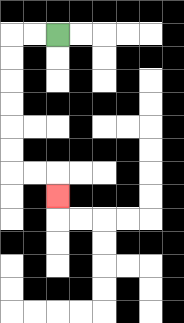{'start': '[2, 1]', 'end': '[2, 8]', 'path_directions': 'L,L,D,D,D,D,D,D,R,R,D', 'path_coordinates': '[[2, 1], [1, 1], [0, 1], [0, 2], [0, 3], [0, 4], [0, 5], [0, 6], [0, 7], [1, 7], [2, 7], [2, 8]]'}